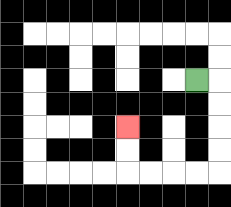{'start': '[8, 3]', 'end': '[5, 5]', 'path_directions': 'R,D,D,D,D,L,L,L,L,U,U', 'path_coordinates': '[[8, 3], [9, 3], [9, 4], [9, 5], [9, 6], [9, 7], [8, 7], [7, 7], [6, 7], [5, 7], [5, 6], [5, 5]]'}